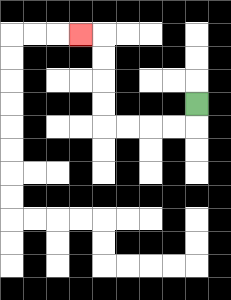{'start': '[8, 4]', 'end': '[3, 1]', 'path_directions': 'D,L,L,L,L,U,U,U,U,L', 'path_coordinates': '[[8, 4], [8, 5], [7, 5], [6, 5], [5, 5], [4, 5], [4, 4], [4, 3], [4, 2], [4, 1], [3, 1]]'}